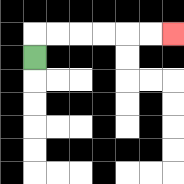{'start': '[1, 2]', 'end': '[7, 1]', 'path_directions': 'U,R,R,R,R,R,R', 'path_coordinates': '[[1, 2], [1, 1], [2, 1], [3, 1], [4, 1], [5, 1], [6, 1], [7, 1]]'}